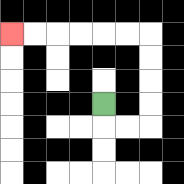{'start': '[4, 4]', 'end': '[0, 1]', 'path_directions': 'D,R,R,U,U,U,U,L,L,L,L,L,L', 'path_coordinates': '[[4, 4], [4, 5], [5, 5], [6, 5], [6, 4], [6, 3], [6, 2], [6, 1], [5, 1], [4, 1], [3, 1], [2, 1], [1, 1], [0, 1]]'}